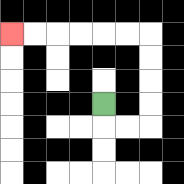{'start': '[4, 4]', 'end': '[0, 1]', 'path_directions': 'D,R,R,U,U,U,U,L,L,L,L,L,L', 'path_coordinates': '[[4, 4], [4, 5], [5, 5], [6, 5], [6, 4], [6, 3], [6, 2], [6, 1], [5, 1], [4, 1], [3, 1], [2, 1], [1, 1], [0, 1]]'}